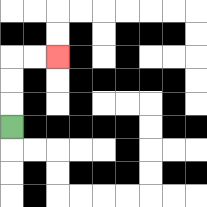{'start': '[0, 5]', 'end': '[2, 2]', 'path_directions': 'U,U,U,R,R', 'path_coordinates': '[[0, 5], [0, 4], [0, 3], [0, 2], [1, 2], [2, 2]]'}